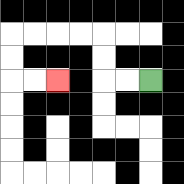{'start': '[6, 3]', 'end': '[2, 3]', 'path_directions': 'L,L,U,U,L,L,L,L,D,D,R,R', 'path_coordinates': '[[6, 3], [5, 3], [4, 3], [4, 2], [4, 1], [3, 1], [2, 1], [1, 1], [0, 1], [0, 2], [0, 3], [1, 3], [2, 3]]'}